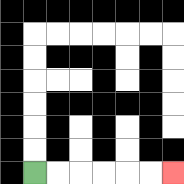{'start': '[1, 7]', 'end': '[7, 7]', 'path_directions': 'R,R,R,R,R,R', 'path_coordinates': '[[1, 7], [2, 7], [3, 7], [4, 7], [5, 7], [6, 7], [7, 7]]'}